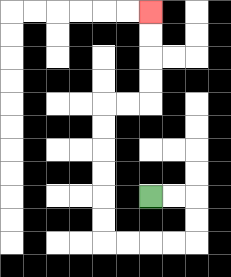{'start': '[6, 8]', 'end': '[6, 0]', 'path_directions': 'R,R,D,D,L,L,L,L,U,U,U,U,U,U,R,R,U,U,U,U', 'path_coordinates': '[[6, 8], [7, 8], [8, 8], [8, 9], [8, 10], [7, 10], [6, 10], [5, 10], [4, 10], [4, 9], [4, 8], [4, 7], [4, 6], [4, 5], [4, 4], [5, 4], [6, 4], [6, 3], [6, 2], [6, 1], [6, 0]]'}